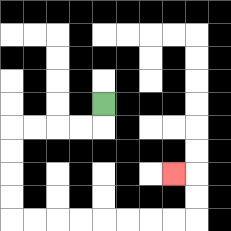{'start': '[4, 4]', 'end': '[7, 7]', 'path_directions': 'D,L,L,L,L,D,D,D,D,R,R,R,R,R,R,R,R,U,U,L', 'path_coordinates': '[[4, 4], [4, 5], [3, 5], [2, 5], [1, 5], [0, 5], [0, 6], [0, 7], [0, 8], [0, 9], [1, 9], [2, 9], [3, 9], [4, 9], [5, 9], [6, 9], [7, 9], [8, 9], [8, 8], [8, 7], [7, 7]]'}